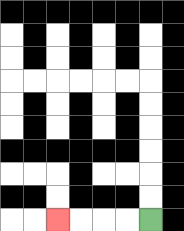{'start': '[6, 9]', 'end': '[2, 9]', 'path_directions': 'L,L,L,L', 'path_coordinates': '[[6, 9], [5, 9], [4, 9], [3, 9], [2, 9]]'}